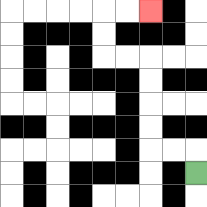{'start': '[8, 7]', 'end': '[6, 0]', 'path_directions': 'U,L,L,U,U,U,U,L,L,U,U,R,R', 'path_coordinates': '[[8, 7], [8, 6], [7, 6], [6, 6], [6, 5], [6, 4], [6, 3], [6, 2], [5, 2], [4, 2], [4, 1], [4, 0], [5, 0], [6, 0]]'}